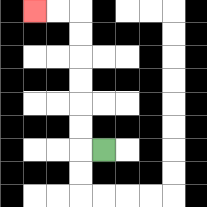{'start': '[4, 6]', 'end': '[1, 0]', 'path_directions': 'L,U,U,U,U,U,U,L,L', 'path_coordinates': '[[4, 6], [3, 6], [3, 5], [3, 4], [3, 3], [3, 2], [3, 1], [3, 0], [2, 0], [1, 0]]'}